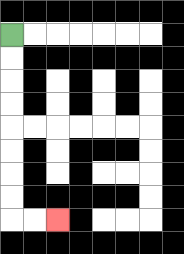{'start': '[0, 1]', 'end': '[2, 9]', 'path_directions': 'D,D,D,D,D,D,D,D,R,R', 'path_coordinates': '[[0, 1], [0, 2], [0, 3], [0, 4], [0, 5], [0, 6], [0, 7], [0, 8], [0, 9], [1, 9], [2, 9]]'}